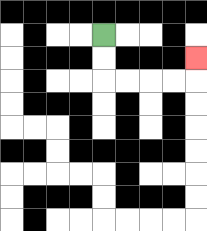{'start': '[4, 1]', 'end': '[8, 2]', 'path_directions': 'D,D,R,R,R,R,U', 'path_coordinates': '[[4, 1], [4, 2], [4, 3], [5, 3], [6, 3], [7, 3], [8, 3], [8, 2]]'}